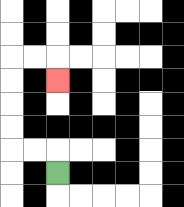{'start': '[2, 7]', 'end': '[2, 3]', 'path_directions': 'U,L,L,U,U,U,U,R,R,D', 'path_coordinates': '[[2, 7], [2, 6], [1, 6], [0, 6], [0, 5], [0, 4], [0, 3], [0, 2], [1, 2], [2, 2], [2, 3]]'}